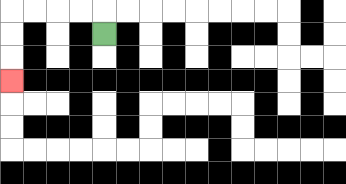{'start': '[4, 1]', 'end': '[0, 3]', 'path_directions': 'U,L,L,L,L,D,D,D', 'path_coordinates': '[[4, 1], [4, 0], [3, 0], [2, 0], [1, 0], [0, 0], [0, 1], [0, 2], [0, 3]]'}